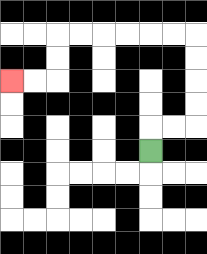{'start': '[6, 6]', 'end': '[0, 3]', 'path_directions': 'U,R,R,U,U,U,U,L,L,L,L,L,L,D,D,L,L', 'path_coordinates': '[[6, 6], [6, 5], [7, 5], [8, 5], [8, 4], [8, 3], [8, 2], [8, 1], [7, 1], [6, 1], [5, 1], [4, 1], [3, 1], [2, 1], [2, 2], [2, 3], [1, 3], [0, 3]]'}